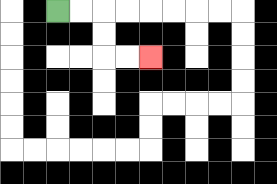{'start': '[2, 0]', 'end': '[6, 2]', 'path_directions': 'R,R,D,D,R,R', 'path_coordinates': '[[2, 0], [3, 0], [4, 0], [4, 1], [4, 2], [5, 2], [6, 2]]'}